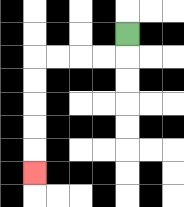{'start': '[5, 1]', 'end': '[1, 7]', 'path_directions': 'D,L,L,L,L,D,D,D,D,D', 'path_coordinates': '[[5, 1], [5, 2], [4, 2], [3, 2], [2, 2], [1, 2], [1, 3], [1, 4], [1, 5], [1, 6], [1, 7]]'}